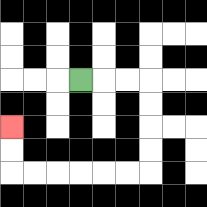{'start': '[3, 3]', 'end': '[0, 5]', 'path_directions': 'R,R,R,D,D,D,D,L,L,L,L,L,L,U,U', 'path_coordinates': '[[3, 3], [4, 3], [5, 3], [6, 3], [6, 4], [6, 5], [6, 6], [6, 7], [5, 7], [4, 7], [3, 7], [2, 7], [1, 7], [0, 7], [0, 6], [0, 5]]'}